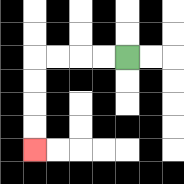{'start': '[5, 2]', 'end': '[1, 6]', 'path_directions': 'L,L,L,L,D,D,D,D', 'path_coordinates': '[[5, 2], [4, 2], [3, 2], [2, 2], [1, 2], [1, 3], [1, 4], [1, 5], [1, 6]]'}